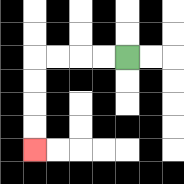{'start': '[5, 2]', 'end': '[1, 6]', 'path_directions': 'L,L,L,L,D,D,D,D', 'path_coordinates': '[[5, 2], [4, 2], [3, 2], [2, 2], [1, 2], [1, 3], [1, 4], [1, 5], [1, 6]]'}